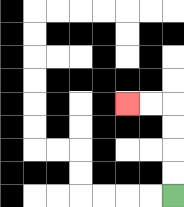{'start': '[7, 8]', 'end': '[5, 4]', 'path_directions': 'U,U,U,U,L,L', 'path_coordinates': '[[7, 8], [7, 7], [7, 6], [7, 5], [7, 4], [6, 4], [5, 4]]'}